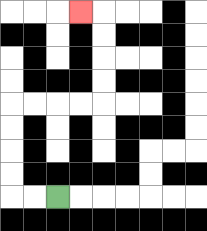{'start': '[2, 8]', 'end': '[3, 0]', 'path_directions': 'L,L,U,U,U,U,R,R,R,R,U,U,U,U,L', 'path_coordinates': '[[2, 8], [1, 8], [0, 8], [0, 7], [0, 6], [0, 5], [0, 4], [1, 4], [2, 4], [3, 4], [4, 4], [4, 3], [4, 2], [4, 1], [4, 0], [3, 0]]'}